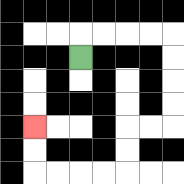{'start': '[3, 2]', 'end': '[1, 5]', 'path_directions': 'U,R,R,R,R,D,D,D,D,L,L,D,D,L,L,L,L,U,U', 'path_coordinates': '[[3, 2], [3, 1], [4, 1], [5, 1], [6, 1], [7, 1], [7, 2], [7, 3], [7, 4], [7, 5], [6, 5], [5, 5], [5, 6], [5, 7], [4, 7], [3, 7], [2, 7], [1, 7], [1, 6], [1, 5]]'}